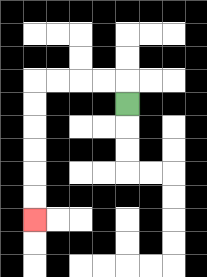{'start': '[5, 4]', 'end': '[1, 9]', 'path_directions': 'U,L,L,L,L,D,D,D,D,D,D', 'path_coordinates': '[[5, 4], [5, 3], [4, 3], [3, 3], [2, 3], [1, 3], [1, 4], [1, 5], [1, 6], [1, 7], [1, 8], [1, 9]]'}